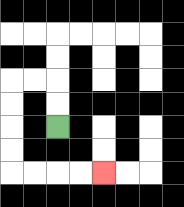{'start': '[2, 5]', 'end': '[4, 7]', 'path_directions': 'U,U,L,L,D,D,D,D,R,R,R,R', 'path_coordinates': '[[2, 5], [2, 4], [2, 3], [1, 3], [0, 3], [0, 4], [0, 5], [0, 6], [0, 7], [1, 7], [2, 7], [3, 7], [4, 7]]'}